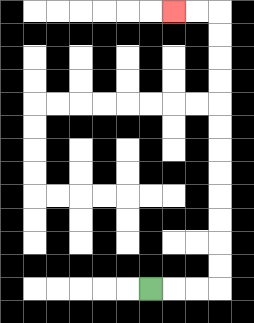{'start': '[6, 12]', 'end': '[7, 0]', 'path_directions': 'R,R,R,U,U,U,U,U,U,U,U,U,U,U,U,L,L', 'path_coordinates': '[[6, 12], [7, 12], [8, 12], [9, 12], [9, 11], [9, 10], [9, 9], [9, 8], [9, 7], [9, 6], [9, 5], [9, 4], [9, 3], [9, 2], [9, 1], [9, 0], [8, 0], [7, 0]]'}